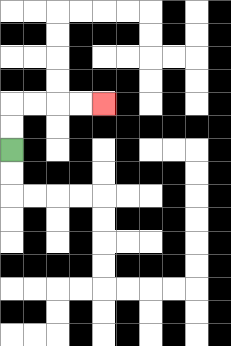{'start': '[0, 6]', 'end': '[4, 4]', 'path_directions': 'U,U,R,R,R,R', 'path_coordinates': '[[0, 6], [0, 5], [0, 4], [1, 4], [2, 4], [3, 4], [4, 4]]'}